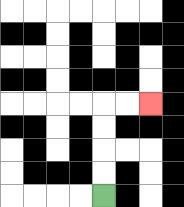{'start': '[4, 8]', 'end': '[6, 4]', 'path_directions': 'U,U,U,U,R,R', 'path_coordinates': '[[4, 8], [4, 7], [4, 6], [4, 5], [4, 4], [5, 4], [6, 4]]'}